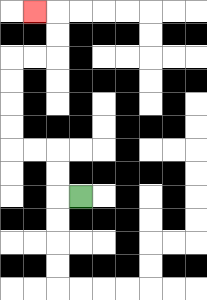{'start': '[3, 8]', 'end': '[1, 0]', 'path_directions': 'L,U,U,L,L,U,U,U,U,R,R,U,U,L', 'path_coordinates': '[[3, 8], [2, 8], [2, 7], [2, 6], [1, 6], [0, 6], [0, 5], [0, 4], [0, 3], [0, 2], [1, 2], [2, 2], [2, 1], [2, 0], [1, 0]]'}